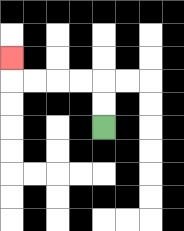{'start': '[4, 5]', 'end': '[0, 2]', 'path_directions': 'U,U,L,L,L,L,U', 'path_coordinates': '[[4, 5], [4, 4], [4, 3], [3, 3], [2, 3], [1, 3], [0, 3], [0, 2]]'}